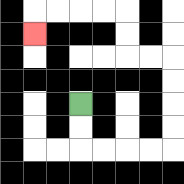{'start': '[3, 4]', 'end': '[1, 1]', 'path_directions': 'D,D,R,R,R,R,U,U,U,U,L,L,U,U,L,L,L,L,D', 'path_coordinates': '[[3, 4], [3, 5], [3, 6], [4, 6], [5, 6], [6, 6], [7, 6], [7, 5], [7, 4], [7, 3], [7, 2], [6, 2], [5, 2], [5, 1], [5, 0], [4, 0], [3, 0], [2, 0], [1, 0], [1, 1]]'}